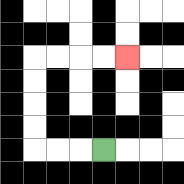{'start': '[4, 6]', 'end': '[5, 2]', 'path_directions': 'L,L,L,U,U,U,U,R,R,R,R', 'path_coordinates': '[[4, 6], [3, 6], [2, 6], [1, 6], [1, 5], [1, 4], [1, 3], [1, 2], [2, 2], [3, 2], [4, 2], [5, 2]]'}